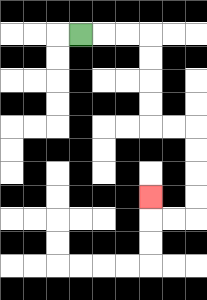{'start': '[3, 1]', 'end': '[6, 8]', 'path_directions': 'R,R,R,D,D,D,D,R,R,D,D,D,D,L,L,U', 'path_coordinates': '[[3, 1], [4, 1], [5, 1], [6, 1], [6, 2], [6, 3], [6, 4], [6, 5], [7, 5], [8, 5], [8, 6], [8, 7], [8, 8], [8, 9], [7, 9], [6, 9], [6, 8]]'}